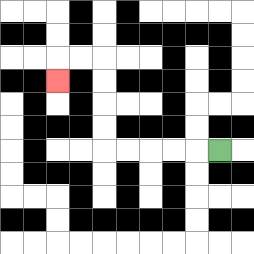{'start': '[9, 6]', 'end': '[2, 3]', 'path_directions': 'L,L,L,L,L,U,U,U,U,L,L,D', 'path_coordinates': '[[9, 6], [8, 6], [7, 6], [6, 6], [5, 6], [4, 6], [4, 5], [4, 4], [4, 3], [4, 2], [3, 2], [2, 2], [2, 3]]'}